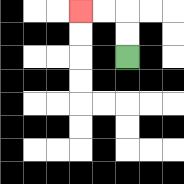{'start': '[5, 2]', 'end': '[3, 0]', 'path_directions': 'U,U,L,L', 'path_coordinates': '[[5, 2], [5, 1], [5, 0], [4, 0], [3, 0]]'}